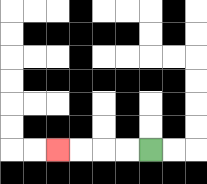{'start': '[6, 6]', 'end': '[2, 6]', 'path_directions': 'L,L,L,L', 'path_coordinates': '[[6, 6], [5, 6], [4, 6], [3, 6], [2, 6]]'}